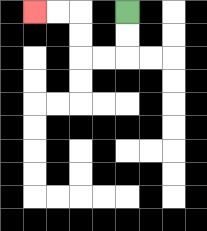{'start': '[5, 0]', 'end': '[1, 0]', 'path_directions': 'D,D,L,L,U,U,L,L', 'path_coordinates': '[[5, 0], [5, 1], [5, 2], [4, 2], [3, 2], [3, 1], [3, 0], [2, 0], [1, 0]]'}